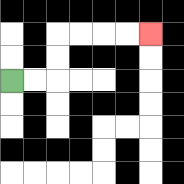{'start': '[0, 3]', 'end': '[6, 1]', 'path_directions': 'R,R,U,U,R,R,R,R', 'path_coordinates': '[[0, 3], [1, 3], [2, 3], [2, 2], [2, 1], [3, 1], [4, 1], [5, 1], [6, 1]]'}